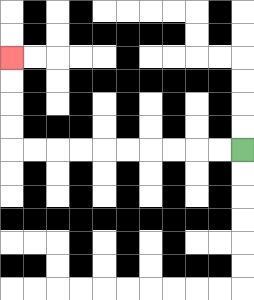{'start': '[10, 6]', 'end': '[0, 2]', 'path_directions': 'L,L,L,L,L,L,L,L,L,L,U,U,U,U', 'path_coordinates': '[[10, 6], [9, 6], [8, 6], [7, 6], [6, 6], [5, 6], [4, 6], [3, 6], [2, 6], [1, 6], [0, 6], [0, 5], [0, 4], [0, 3], [0, 2]]'}